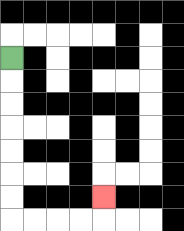{'start': '[0, 2]', 'end': '[4, 8]', 'path_directions': 'D,D,D,D,D,D,D,R,R,R,R,U', 'path_coordinates': '[[0, 2], [0, 3], [0, 4], [0, 5], [0, 6], [0, 7], [0, 8], [0, 9], [1, 9], [2, 9], [3, 9], [4, 9], [4, 8]]'}